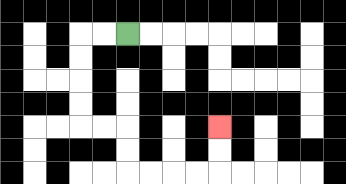{'start': '[5, 1]', 'end': '[9, 5]', 'path_directions': 'L,L,D,D,D,D,R,R,D,D,R,R,R,R,U,U', 'path_coordinates': '[[5, 1], [4, 1], [3, 1], [3, 2], [3, 3], [3, 4], [3, 5], [4, 5], [5, 5], [5, 6], [5, 7], [6, 7], [7, 7], [8, 7], [9, 7], [9, 6], [9, 5]]'}